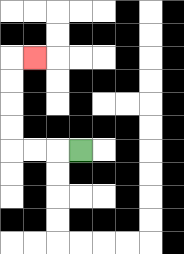{'start': '[3, 6]', 'end': '[1, 2]', 'path_directions': 'L,L,L,U,U,U,U,R', 'path_coordinates': '[[3, 6], [2, 6], [1, 6], [0, 6], [0, 5], [0, 4], [0, 3], [0, 2], [1, 2]]'}